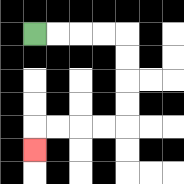{'start': '[1, 1]', 'end': '[1, 6]', 'path_directions': 'R,R,R,R,D,D,D,D,L,L,L,L,D', 'path_coordinates': '[[1, 1], [2, 1], [3, 1], [4, 1], [5, 1], [5, 2], [5, 3], [5, 4], [5, 5], [4, 5], [3, 5], [2, 5], [1, 5], [1, 6]]'}